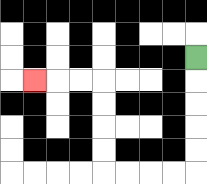{'start': '[8, 2]', 'end': '[1, 3]', 'path_directions': 'D,D,D,D,D,L,L,L,L,U,U,U,U,L,L,L', 'path_coordinates': '[[8, 2], [8, 3], [8, 4], [8, 5], [8, 6], [8, 7], [7, 7], [6, 7], [5, 7], [4, 7], [4, 6], [4, 5], [4, 4], [4, 3], [3, 3], [2, 3], [1, 3]]'}